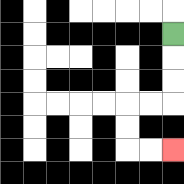{'start': '[7, 1]', 'end': '[7, 6]', 'path_directions': 'D,D,D,L,L,D,D,R,R', 'path_coordinates': '[[7, 1], [7, 2], [7, 3], [7, 4], [6, 4], [5, 4], [5, 5], [5, 6], [6, 6], [7, 6]]'}